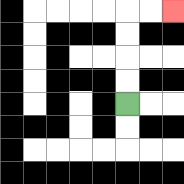{'start': '[5, 4]', 'end': '[7, 0]', 'path_directions': 'U,U,U,U,R,R', 'path_coordinates': '[[5, 4], [5, 3], [5, 2], [5, 1], [5, 0], [6, 0], [7, 0]]'}